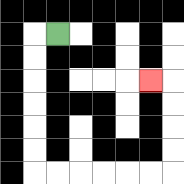{'start': '[2, 1]', 'end': '[6, 3]', 'path_directions': 'L,D,D,D,D,D,D,R,R,R,R,R,R,U,U,U,U,L', 'path_coordinates': '[[2, 1], [1, 1], [1, 2], [1, 3], [1, 4], [1, 5], [1, 6], [1, 7], [2, 7], [3, 7], [4, 7], [5, 7], [6, 7], [7, 7], [7, 6], [7, 5], [7, 4], [7, 3], [6, 3]]'}